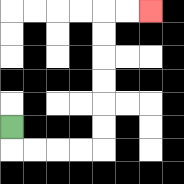{'start': '[0, 5]', 'end': '[6, 0]', 'path_directions': 'D,R,R,R,R,U,U,U,U,U,U,R,R', 'path_coordinates': '[[0, 5], [0, 6], [1, 6], [2, 6], [3, 6], [4, 6], [4, 5], [4, 4], [4, 3], [4, 2], [4, 1], [4, 0], [5, 0], [6, 0]]'}